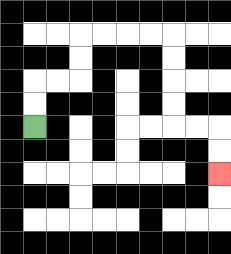{'start': '[1, 5]', 'end': '[9, 7]', 'path_directions': 'U,U,R,R,U,U,R,R,R,R,D,D,D,D,R,R,D,D', 'path_coordinates': '[[1, 5], [1, 4], [1, 3], [2, 3], [3, 3], [3, 2], [3, 1], [4, 1], [5, 1], [6, 1], [7, 1], [7, 2], [7, 3], [7, 4], [7, 5], [8, 5], [9, 5], [9, 6], [9, 7]]'}